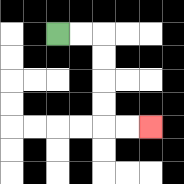{'start': '[2, 1]', 'end': '[6, 5]', 'path_directions': 'R,R,D,D,D,D,R,R', 'path_coordinates': '[[2, 1], [3, 1], [4, 1], [4, 2], [4, 3], [4, 4], [4, 5], [5, 5], [6, 5]]'}